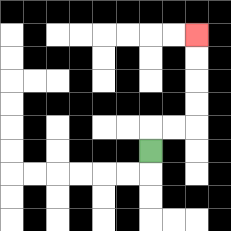{'start': '[6, 6]', 'end': '[8, 1]', 'path_directions': 'U,R,R,U,U,U,U', 'path_coordinates': '[[6, 6], [6, 5], [7, 5], [8, 5], [8, 4], [8, 3], [8, 2], [8, 1]]'}